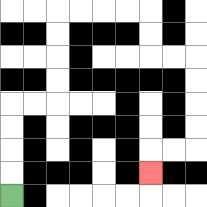{'start': '[0, 8]', 'end': '[6, 7]', 'path_directions': 'U,U,U,U,R,R,U,U,U,U,R,R,R,R,D,D,R,R,D,D,D,D,L,L,D', 'path_coordinates': '[[0, 8], [0, 7], [0, 6], [0, 5], [0, 4], [1, 4], [2, 4], [2, 3], [2, 2], [2, 1], [2, 0], [3, 0], [4, 0], [5, 0], [6, 0], [6, 1], [6, 2], [7, 2], [8, 2], [8, 3], [8, 4], [8, 5], [8, 6], [7, 6], [6, 6], [6, 7]]'}